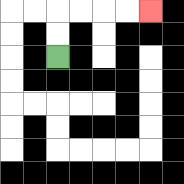{'start': '[2, 2]', 'end': '[6, 0]', 'path_directions': 'U,U,R,R,R,R', 'path_coordinates': '[[2, 2], [2, 1], [2, 0], [3, 0], [4, 0], [5, 0], [6, 0]]'}